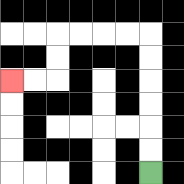{'start': '[6, 7]', 'end': '[0, 3]', 'path_directions': 'U,U,U,U,U,U,L,L,L,L,D,D,L,L', 'path_coordinates': '[[6, 7], [6, 6], [6, 5], [6, 4], [6, 3], [6, 2], [6, 1], [5, 1], [4, 1], [3, 1], [2, 1], [2, 2], [2, 3], [1, 3], [0, 3]]'}